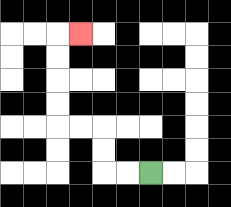{'start': '[6, 7]', 'end': '[3, 1]', 'path_directions': 'L,L,U,U,L,L,U,U,U,U,R', 'path_coordinates': '[[6, 7], [5, 7], [4, 7], [4, 6], [4, 5], [3, 5], [2, 5], [2, 4], [2, 3], [2, 2], [2, 1], [3, 1]]'}